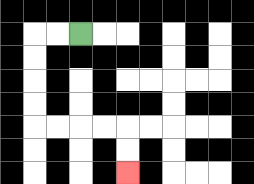{'start': '[3, 1]', 'end': '[5, 7]', 'path_directions': 'L,L,D,D,D,D,R,R,R,R,D,D', 'path_coordinates': '[[3, 1], [2, 1], [1, 1], [1, 2], [1, 3], [1, 4], [1, 5], [2, 5], [3, 5], [4, 5], [5, 5], [5, 6], [5, 7]]'}